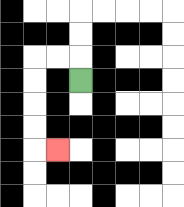{'start': '[3, 3]', 'end': '[2, 6]', 'path_directions': 'U,L,L,D,D,D,D,R', 'path_coordinates': '[[3, 3], [3, 2], [2, 2], [1, 2], [1, 3], [1, 4], [1, 5], [1, 6], [2, 6]]'}